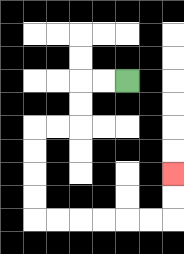{'start': '[5, 3]', 'end': '[7, 7]', 'path_directions': 'L,L,D,D,L,L,D,D,D,D,R,R,R,R,R,R,U,U', 'path_coordinates': '[[5, 3], [4, 3], [3, 3], [3, 4], [3, 5], [2, 5], [1, 5], [1, 6], [1, 7], [1, 8], [1, 9], [2, 9], [3, 9], [4, 9], [5, 9], [6, 9], [7, 9], [7, 8], [7, 7]]'}